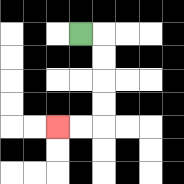{'start': '[3, 1]', 'end': '[2, 5]', 'path_directions': 'R,D,D,D,D,L,L', 'path_coordinates': '[[3, 1], [4, 1], [4, 2], [4, 3], [4, 4], [4, 5], [3, 5], [2, 5]]'}